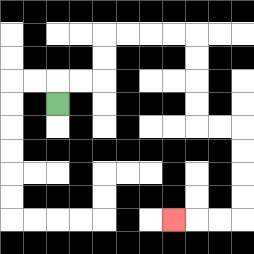{'start': '[2, 4]', 'end': '[7, 9]', 'path_directions': 'U,R,R,U,U,R,R,R,R,D,D,D,D,R,R,D,D,D,D,L,L,L', 'path_coordinates': '[[2, 4], [2, 3], [3, 3], [4, 3], [4, 2], [4, 1], [5, 1], [6, 1], [7, 1], [8, 1], [8, 2], [8, 3], [8, 4], [8, 5], [9, 5], [10, 5], [10, 6], [10, 7], [10, 8], [10, 9], [9, 9], [8, 9], [7, 9]]'}